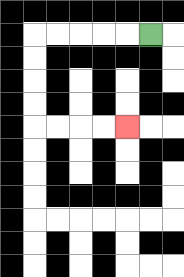{'start': '[6, 1]', 'end': '[5, 5]', 'path_directions': 'L,L,L,L,L,D,D,D,D,R,R,R,R', 'path_coordinates': '[[6, 1], [5, 1], [4, 1], [3, 1], [2, 1], [1, 1], [1, 2], [1, 3], [1, 4], [1, 5], [2, 5], [3, 5], [4, 5], [5, 5]]'}